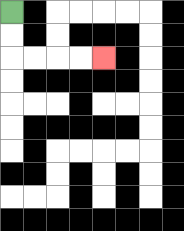{'start': '[0, 0]', 'end': '[4, 2]', 'path_directions': 'D,D,R,R,R,R', 'path_coordinates': '[[0, 0], [0, 1], [0, 2], [1, 2], [2, 2], [3, 2], [4, 2]]'}